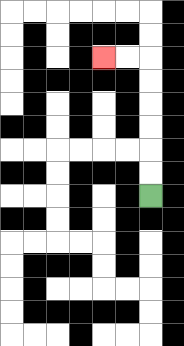{'start': '[6, 8]', 'end': '[4, 2]', 'path_directions': 'U,U,U,U,U,U,L,L', 'path_coordinates': '[[6, 8], [6, 7], [6, 6], [6, 5], [6, 4], [6, 3], [6, 2], [5, 2], [4, 2]]'}